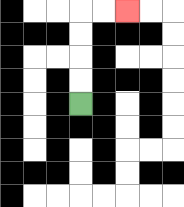{'start': '[3, 4]', 'end': '[5, 0]', 'path_directions': 'U,U,U,U,R,R', 'path_coordinates': '[[3, 4], [3, 3], [3, 2], [3, 1], [3, 0], [4, 0], [5, 0]]'}